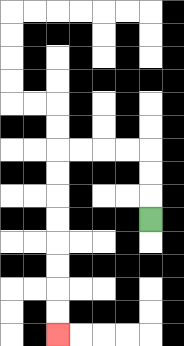{'start': '[6, 9]', 'end': '[2, 14]', 'path_directions': 'U,U,U,L,L,L,L,D,D,D,D,D,D,D,D', 'path_coordinates': '[[6, 9], [6, 8], [6, 7], [6, 6], [5, 6], [4, 6], [3, 6], [2, 6], [2, 7], [2, 8], [2, 9], [2, 10], [2, 11], [2, 12], [2, 13], [2, 14]]'}